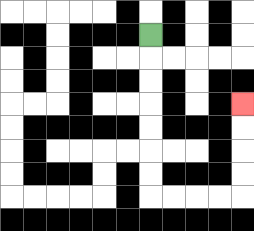{'start': '[6, 1]', 'end': '[10, 4]', 'path_directions': 'D,D,D,D,D,D,D,R,R,R,R,U,U,U,U', 'path_coordinates': '[[6, 1], [6, 2], [6, 3], [6, 4], [6, 5], [6, 6], [6, 7], [6, 8], [7, 8], [8, 8], [9, 8], [10, 8], [10, 7], [10, 6], [10, 5], [10, 4]]'}